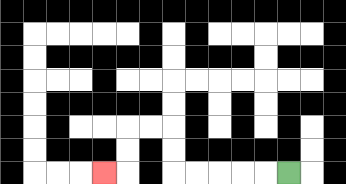{'start': '[12, 7]', 'end': '[4, 7]', 'path_directions': 'L,L,L,L,L,U,U,L,L,D,D,L', 'path_coordinates': '[[12, 7], [11, 7], [10, 7], [9, 7], [8, 7], [7, 7], [7, 6], [7, 5], [6, 5], [5, 5], [5, 6], [5, 7], [4, 7]]'}